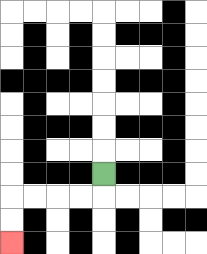{'start': '[4, 7]', 'end': '[0, 10]', 'path_directions': 'D,L,L,L,L,D,D', 'path_coordinates': '[[4, 7], [4, 8], [3, 8], [2, 8], [1, 8], [0, 8], [0, 9], [0, 10]]'}